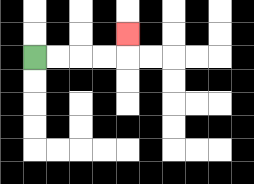{'start': '[1, 2]', 'end': '[5, 1]', 'path_directions': 'R,R,R,R,U', 'path_coordinates': '[[1, 2], [2, 2], [3, 2], [4, 2], [5, 2], [5, 1]]'}